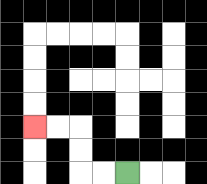{'start': '[5, 7]', 'end': '[1, 5]', 'path_directions': 'L,L,U,U,L,L', 'path_coordinates': '[[5, 7], [4, 7], [3, 7], [3, 6], [3, 5], [2, 5], [1, 5]]'}